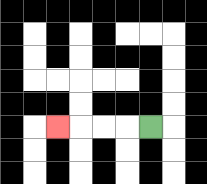{'start': '[6, 5]', 'end': '[2, 5]', 'path_directions': 'L,L,L,L', 'path_coordinates': '[[6, 5], [5, 5], [4, 5], [3, 5], [2, 5]]'}